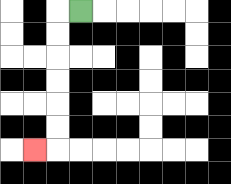{'start': '[3, 0]', 'end': '[1, 6]', 'path_directions': 'L,D,D,D,D,D,D,L', 'path_coordinates': '[[3, 0], [2, 0], [2, 1], [2, 2], [2, 3], [2, 4], [2, 5], [2, 6], [1, 6]]'}